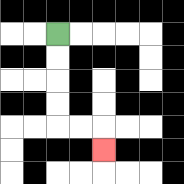{'start': '[2, 1]', 'end': '[4, 6]', 'path_directions': 'D,D,D,D,R,R,D', 'path_coordinates': '[[2, 1], [2, 2], [2, 3], [2, 4], [2, 5], [3, 5], [4, 5], [4, 6]]'}